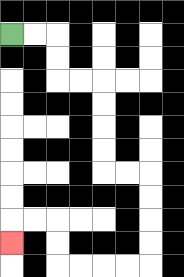{'start': '[0, 1]', 'end': '[0, 10]', 'path_directions': 'R,R,D,D,R,R,D,D,D,D,R,R,D,D,D,D,L,L,L,L,U,U,L,L,D', 'path_coordinates': '[[0, 1], [1, 1], [2, 1], [2, 2], [2, 3], [3, 3], [4, 3], [4, 4], [4, 5], [4, 6], [4, 7], [5, 7], [6, 7], [6, 8], [6, 9], [6, 10], [6, 11], [5, 11], [4, 11], [3, 11], [2, 11], [2, 10], [2, 9], [1, 9], [0, 9], [0, 10]]'}